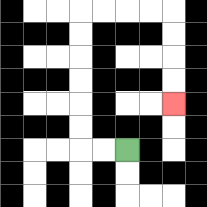{'start': '[5, 6]', 'end': '[7, 4]', 'path_directions': 'L,L,U,U,U,U,U,U,R,R,R,R,D,D,D,D', 'path_coordinates': '[[5, 6], [4, 6], [3, 6], [3, 5], [3, 4], [3, 3], [3, 2], [3, 1], [3, 0], [4, 0], [5, 0], [6, 0], [7, 0], [7, 1], [7, 2], [7, 3], [7, 4]]'}